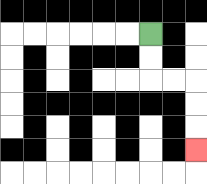{'start': '[6, 1]', 'end': '[8, 6]', 'path_directions': 'D,D,R,R,D,D,D', 'path_coordinates': '[[6, 1], [6, 2], [6, 3], [7, 3], [8, 3], [8, 4], [8, 5], [8, 6]]'}